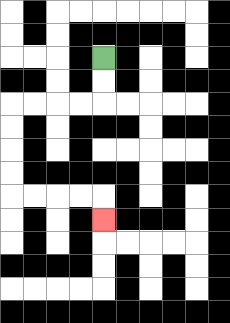{'start': '[4, 2]', 'end': '[4, 9]', 'path_directions': 'D,D,L,L,L,L,D,D,D,D,R,R,R,R,D', 'path_coordinates': '[[4, 2], [4, 3], [4, 4], [3, 4], [2, 4], [1, 4], [0, 4], [0, 5], [0, 6], [0, 7], [0, 8], [1, 8], [2, 8], [3, 8], [4, 8], [4, 9]]'}